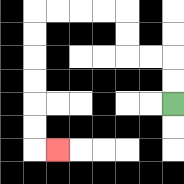{'start': '[7, 4]', 'end': '[2, 6]', 'path_directions': 'U,U,L,L,U,U,L,L,L,L,D,D,D,D,D,D,R', 'path_coordinates': '[[7, 4], [7, 3], [7, 2], [6, 2], [5, 2], [5, 1], [5, 0], [4, 0], [3, 0], [2, 0], [1, 0], [1, 1], [1, 2], [1, 3], [1, 4], [1, 5], [1, 6], [2, 6]]'}